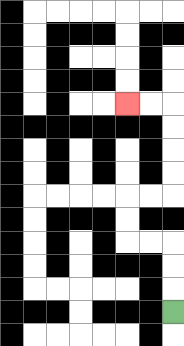{'start': '[7, 13]', 'end': '[5, 4]', 'path_directions': 'U,U,U,L,L,U,U,R,R,U,U,U,U,L,L', 'path_coordinates': '[[7, 13], [7, 12], [7, 11], [7, 10], [6, 10], [5, 10], [5, 9], [5, 8], [6, 8], [7, 8], [7, 7], [7, 6], [7, 5], [7, 4], [6, 4], [5, 4]]'}